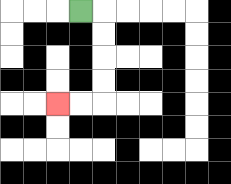{'start': '[3, 0]', 'end': '[2, 4]', 'path_directions': 'R,D,D,D,D,L,L', 'path_coordinates': '[[3, 0], [4, 0], [4, 1], [4, 2], [4, 3], [4, 4], [3, 4], [2, 4]]'}